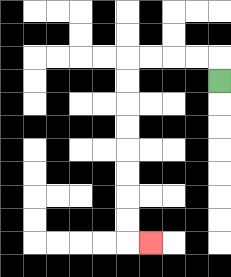{'start': '[9, 3]', 'end': '[6, 10]', 'path_directions': 'U,L,L,L,L,D,D,D,D,D,D,D,D,R', 'path_coordinates': '[[9, 3], [9, 2], [8, 2], [7, 2], [6, 2], [5, 2], [5, 3], [5, 4], [5, 5], [5, 6], [5, 7], [5, 8], [5, 9], [5, 10], [6, 10]]'}